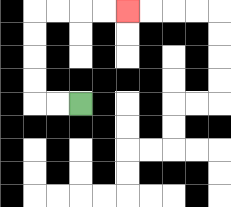{'start': '[3, 4]', 'end': '[5, 0]', 'path_directions': 'L,L,U,U,U,U,R,R,R,R', 'path_coordinates': '[[3, 4], [2, 4], [1, 4], [1, 3], [1, 2], [1, 1], [1, 0], [2, 0], [3, 0], [4, 0], [5, 0]]'}